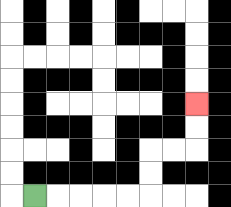{'start': '[1, 8]', 'end': '[8, 4]', 'path_directions': 'R,R,R,R,R,U,U,R,R,U,U', 'path_coordinates': '[[1, 8], [2, 8], [3, 8], [4, 8], [5, 8], [6, 8], [6, 7], [6, 6], [7, 6], [8, 6], [8, 5], [8, 4]]'}